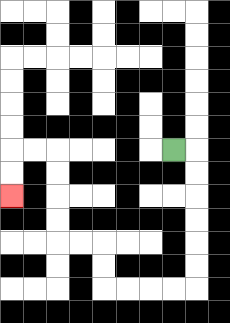{'start': '[7, 6]', 'end': '[0, 8]', 'path_directions': 'R,D,D,D,D,D,D,L,L,L,L,U,U,L,L,U,U,U,U,L,L,D,D', 'path_coordinates': '[[7, 6], [8, 6], [8, 7], [8, 8], [8, 9], [8, 10], [8, 11], [8, 12], [7, 12], [6, 12], [5, 12], [4, 12], [4, 11], [4, 10], [3, 10], [2, 10], [2, 9], [2, 8], [2, 7], [2, 6], [1, 6], [0, 6], [0, 7], [0, 8]]'}